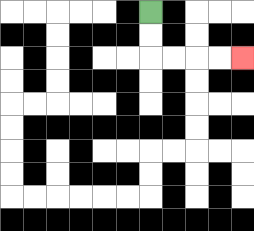{'start': '[6, 0]', 'end': '[10, 2]', 'path_directions': 'D,D,R,R,R,R', 'path_coordinates': '[[6, 0], [6, 1], [6, 2], [7, 2], [8, 2], [9, 2], [10, 2]]'}